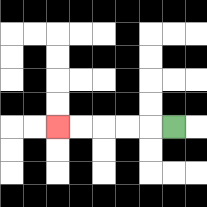{'start': '[7, 5]', 'end': '[2, 5]', 'path_directions': 'L,L,L,L,L', 'path_coordinates': '[[7, 5], [6, 5], [5, 5], [4, 5], [3, 5], [2, 5]]'}